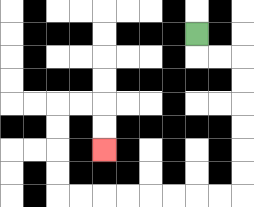{'start': '[8, 1]', 'end': '[4, 6]', 'path_directions': 'D,R,R,D,D,D,D,D,D,L,L,L,L,L,L,L,L,U,U,U,U,R,R,D,D', 'path_coordinates': '[[8, 1], [8, 2], [9, 2], [10, 2], [10, 3], [10, 4], [10, 5], [10, 6], [10, 7], [10, 8], [9, 8], [8, 8], [7, 8], [6, 8], [5, 8], [4, 8], [3, 8], [2, 8], [2, 7], [2, 6], [2, 5], [2, 4], [3, 4], [4, 4], [4, 5], [4, 6]]'}